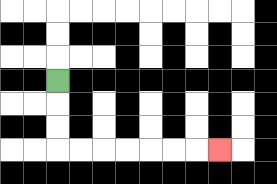{'start': '[2, 3]', 'end': '[9, 6]', 'path_directions': 'D,D,D,R,R,R,R,R,R,R', 'path_coordinates': '[[2, 3], [2, 4], [2, 5], [2, 6], [3, 6], [4, 6], [5, 6], [6, 6], [7, 6], [8, 6], [9, 6]]'}